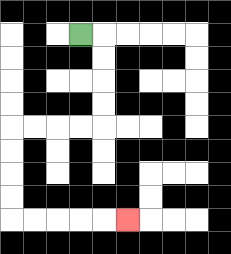{'start': '[3, 1]', 'end': '[5, 9]', 'path_directions': 'R,D,D,D,D,L,L,L,L,D,D,D,D,R,R,R,R,R', 'path_coordinates': '[[3, 1], [4, 1], [4, 2], [4, 3], [4, 4], [4, 5], [3, 5], [2, 5], [1, 5], [0, 5], [0, 6], [0, 7], [0, 8], [0, 9], [1, 9], [2, 9], [3, 9], [4, 9], [5, 9]]'}